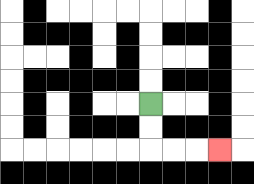{'start': '[6, 4]', 'end': '[9, 6]', 'path_directions': 'D,D,R,R,R', 'path_coordinates': '[[6, 4], [6, 5], [6, 6], [7, 6], [8, 6], [9, 6]]'}